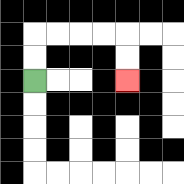{'start': '[1, 3]', 'end': '[5, 3]', 'path_directions': 'U,U,R,R,R,R,D,D', 'path_coordinates': '[[1, 3], [1, 2], [1, 1], [2, 1], [3, 1], [4, 1], [5, 1], [5, 2], [5, 3]]'}